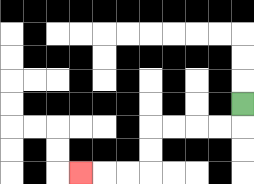{'start': '[10, 4]', 'end': '[3, 7]', 'path_directions': 'D,L,L,L,L,D,D,L,L,L', 'path_coordinates': '[[10, 4], [10, 5], [9, 5], [8, 5], [7, 5], [6, 5], [6, 6], [6, 7], [5, 7], [4, 7], [3, 7]]'}